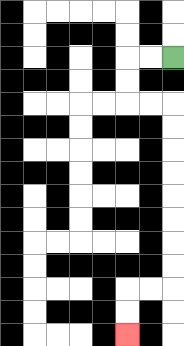{'start': '[7, 2]', 'end': '[5, 14]', 'path_directions': 'L,L,D,D,R,R,D,D,D,D,D,D,D,D,L,L,D,D', 'path_coordinates': '[[7, 2], [6, 2], [5, 2], [5, 3], [5, 4], [6, 4], [7, 4], [7, 5], [7, 6], [7, 7], [7, 8], [7, 9], [7, 10], [7, 11], [7, 12], [6, 12], [5, 12], [5, 13], [5, 14]]'}